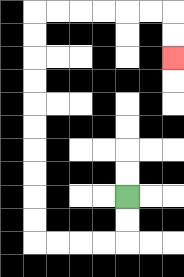{'start': '[5, 8]', 'end': '[7, 2]', 'path_directions': 'D,D,L,L,L,L,U,U,U,U,U,U,U,U,U,U,R,R,R,R,R,R,D,D', 'path_coordinates': '[[5, 8], [5, 9], [5, 10], [4, 10], [3, 10], [2, 10], [1, 10], [1, 9], [1, 8], [1, 7], [1, 6], [1, 5], [1, 4], [1, 3], [1, 2], [1, 1], [1, 0], [2, 0], [3, 0], [4, 0], [5, 0], [6, 0], [7, 0], [7, 1], [7, 2]]'}